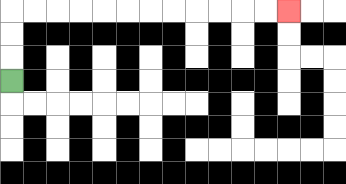{'start': '[0, 3]', 'end': '[12, 0]', 'path_directions': 'U,U,U,R,R,R,R,R,R,R,R,R,R,R,R', 'path_coordinates': '[[0, 3], [0, 2], [0, 1], [0, 0], [1, 0], [2, 0], [3, 0], [4, 0], [5, 0], [6, 0], [7, 0], [8, 0], [9, 0], [10, 0], [11, 0], [12, 0]]'}